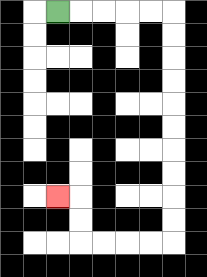{'start': '[2, 0]', 'end': '[2, 8]', 'path_directions': 'R,R,R,R,R,D,D,D,D,D,D,D,D,D,D,L,L,L,L,U,U,L', 'path_coordinates': '[[2, 0], [3, 0], [4, 0], [5, 0], [6, 0], [7, 0], [7, 1], [7, 2], [7, 3], [7, 4], [7, 5], [7, 6], [7, 7], [7, 8], [7, 9], [7, 10], [6, 10], [5, 10], [4, 10], [3, 10], [3, 9], [3, 8], [2, 8]]'}